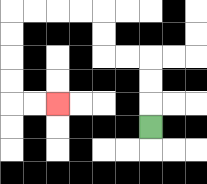{'start': '[6, 5]', 'end': '[2, 4]', 'path_directions': 'U,U,U,L,L,U,U,L,L,L,L,D,D,D,D,R,R', 'path_coordinates': '[[6, 5], [6, 4], [6, 3], [6, 2], [5, 2], [4, 2], [4, 1], [4, 0], [3, 0], [2, 0], [1, 0], [0, 0], [0, 1], [0, 2], [0, 3], [0, 4], [1, 4], [2, 4]]'}